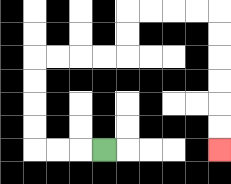{'start': '[4, 6]', 'end': '[9, 6]', 'path_directions': 'L,L,L,U,U,U,U,R,R,R,R,U,U,R,R,R,R,D,D,D,D,D,D', 'path_coordinates': '[[4, 6], [3, 6], [2, 6], [1, 6], [1, 5], [1, 4], [1, 3], [1, 2], [2, 2], [3, 2], [4, 2], [5, 2], [5, 1], [5, 0], [6, 0], [7, 0], [8, 0], [9, 0], [9, 1], [9, 2], [9, 3], [9, 4], [9, 5], [9, 6]]'}